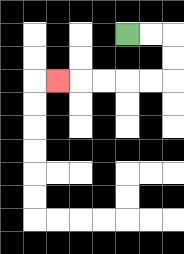{'start': '[5, 1]', 'end': '[2, 3]', 'path_directions': 'R,R,D,D,L,L,L,L,L', 'path_coordinates': '[[5, 1], [6, 1], [7, 1], [7, 2], [7, 3], [6, 3], [5, 3], [4, 3], [3, 3], [2, 3]]'}